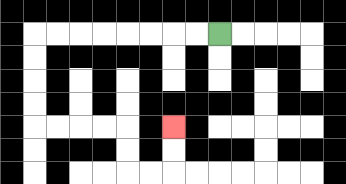{'start': '[9, 1]', 'end': '[7, 5]', 'path_directions': 'L,L,L,L,L,L,L,L,D,D,D,D,R,R,R,R,D,D,R,R,U,U', 'path_coordinates': '[[9, 1], [8, 1], [7, 1], [6, 1], [5, 1], [4, 1], [3, 1], [2, 1], [1, 1], [1, 2], [1, 3], [1, 4], [1, 5], [2, 5], [3, 5], [4, 5], [5, 5], [5, 6], [5, 7], [6, 7], [7, 7], [7, 6], [7, 5]]'}